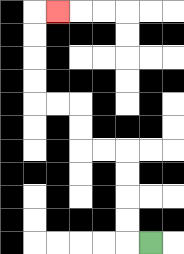{'start': '[6, 10]', 'end': '[2, 0]', 'path_directions': 'L,U,U,U,U,L,L,U,U,L,L,U,U,U,U,R', 'path_coordinates': '[[6, 10], [5, 10], [5, 9], [5, 8], [5, 7], [5, 6], [4, 6], [3, 6], [3, 5], [3, 4], [2, 4], [1, 4], [1, 3], [1, 2], [1, 1], [1, 0], [2, 0]]'}